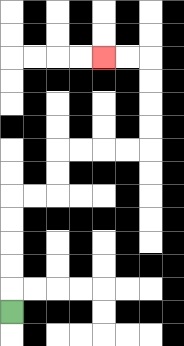{'start': '[0, 13]', 'end': '[4, 2]', 'path_directions': 'U,U,U,U,U,R,R,U,U,R,R,R,R,U,U,U,U,L,L', 'path_coordinates': '[[0, 13], [0, 12], [0, 11], [0, 10], [0, 9], [0, 8], [1, 8], [2, 8], [2, 7], [2, 6], [3, 6], [4, 6], [5, 6], [6, 6], [6, 5], [6, 4], [6, 3], [6, 2], [5, 2], [4, 2]]'}